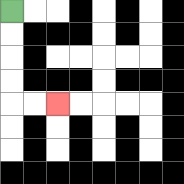{'start': '[0, 0]', 'end': '[2, 4]', 'path_directions': 'D,D,D,D,R,R', 'path_coordinates': '[[0, 0], [0, 1], [0, 2], [0, 3], [0, 4], [1, 4], [2, 4]]'}